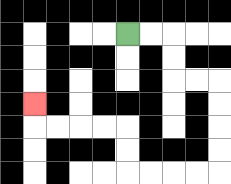{'start': '[5, 1]', 'end': '[1, 4]', 'path_directions': 'R,R,D,D,R,R,D,D,D,D,L,L,L,L,U,U,L,L,L,L,U', 'path_coordinates': '[[5, 1], [6, 1], [7, 1], [7, 2], [7, 3], [8, 3], [9, 3], [9, 4], [9, 5], [9, 6], [9, 7], [8, 7], [7, 7], [6, 7], [5, 7], [5, 6], [5, 5], [4, 5], [3, 5], [2, 5], [1, 5], [1, 4]]'}